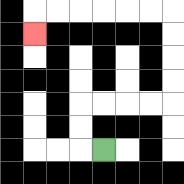{'start': '[4, 6]', 'end': '[1, 1]', 'path_directions': 'L,U,U,R,R,R,R,U,U,U,U,L,L,L,L,L,L,D', 'path_coordinates': '[[4, 6], [3, 6], [3, 5], [3, 4], [4, 4], [5, 4], [6, 4], [7, 4], [7, 3], [7, 2], [7, 1], [7, 0], [6, 0], [5, 0], [4, 0], [3, 0], [2, 0], [1, 0], [1, 1]]'}